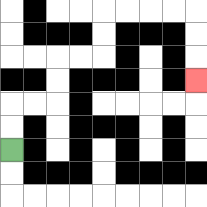{'start': '[0, 6]', 'end': '[8, 3]', 'path_directions': 'U,U,R,R,U,U,R,R,U,U,R,R,R,R,D,D,D', 'path_coordinates': '[[0, 6], [0, 5], [0, 4], [1, 4], [2, 4], [2, 3], [2, 2], [3, 2], [4, 2], [4, 1], [4, 0], [5, 0], [6, 0], [7, 0], [8, 0], [8, 1], [8, 2], [8, 3]]'}